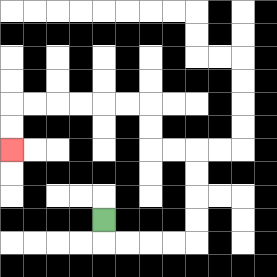{'start': '[4, 9]', 'end': '[0, 6]', 'path_directions': 'D,R,R,R,R,U,U,U,U,L,L,U,U,L,L,L,L,L,L,D,D', 'path_coordinates': '[[4, 9], [4, 10], [5, 10], [6, 10], [7, 10], [8, 10], [8, 9], [8, 8], [8, 7], [8, 6], [7, 6], [6, 6], [6, 5], [6, 4], [5, 4], [4, 4], [3, 4], [2, 4], [1, 4], [0, 4], [0, 5], [0, 6]]'}